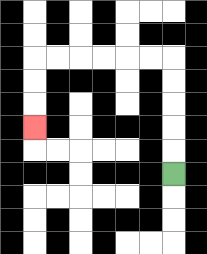{'start': '[7, 7]', 'end': '[1, 5]', 'path_directions': 'U,U,U,U,U,L,L,L,L,L,L,D,D,D', 'path_coordinates': '[[7, 7], [7, 6], [7, 5], [7, 4], [7, 3], [7, 2], [6, 2], [5, 2], [4, 2], [3, 2], [2, 2], [1, 2], [1, 3], [1, 4], [1, 5]]'}